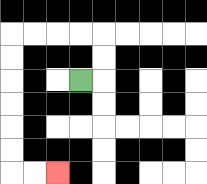{'start': '[3, 3]', 'end': '[2, 7]', 'path_directions': 'R,U,U,L,L,L,L,D,D,D,D,D,D,R,R', 'path_coordinates': '[[3, 3], [4, 3], [4, 2], [4, 1], [3, 1], [2, 1], [1, 1], [0, 1], [0, 2], [0, 3], [0, 4], [0, 5], [0, 6], [0, 7], [1, 7], [2, 7]]'}